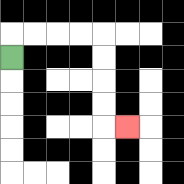{'start': '[0, 2]', 'end': '[5, 5]', 'path_directions': 'U,R,R,R,R,D,D,D,D,R', 'path_coordinates': '[[0, 2], [0, 1], [1, 1], [2, 1], [3, 1], [4, 1], [4, 2], [4, 3], [4, 4], [4, 5], [5, 5]]'}